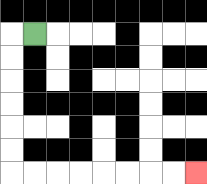{'start': '[1, 1]', 'end': '[8, 7]', 'path_directions': 'L,D,D,D,D,D,D,R,R,R,R,R,R,R,R', 'path_coordinates': '[[1, 1], [0, 1], [0, 2], [0, 3], [0, 4], [0, 5], [0, 6], [0, 7], [1, 7], [2, 7], [3, 7], [4, 7], [5, 7], [6, 7], [7, 7], [8, 7]]'}